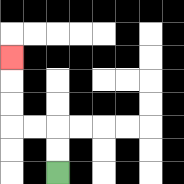{'start': '[2, 7]', 'end': '[0, 2]', 'path_directions': 'U,U,L,L,U,U,U', 'path_coordinates': '[[2, 7], [2, 6], [2, 5], [1, 5], [0, 5], [0, 4], [0, 3], [0, 2]]'}